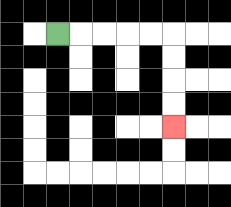{'start': '[2, 1]', 'end': '[7, 5]', 'path_directions': 'R,R,R,R,R,D,D,D,D', 'path_coordinates': '[[2, 1], [3, 1], [4, 1], [5, 1], [6, 1], [7, 1], [7, 2], [7, 3], [7, 4], [7, 5]]'}